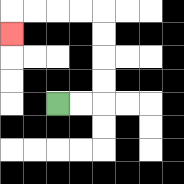{'start': '[2, 4]', 'end': '[0, 1]', 'path_directions': 'R,R,U,U,U,U,L,L,L,L,D', 'path_coordinates': '[[2, 4], [3, 4], [4, 4], [4, 3], [4, 2], [4, 1], [4, 0], [3, 0], [2, 0], [1, 0], [0, 0], [0, 1]]'}